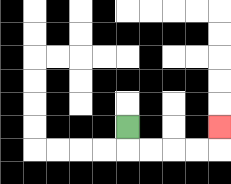{'start': '[5, 5]', 'end': '[9, 5]', 'path_directions': 'D,R,R,R,R,U', 'path_coordinates': '[[5, 5], [5, 6], [6, 6], [7, 6], [8, 6], [9, 6], [9, 5]]'}